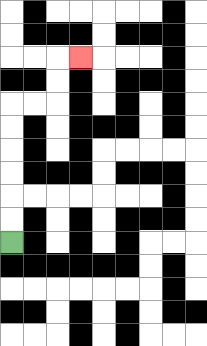{'start': '[0, 10]', 'end': '[3, 2]', 'path_directions': 'U,U,U,U,U,U,R,R,U,U,R', 'path_coordinates': '[[0, 10], [0, 9], [0, 8], [0, 7], [0, 6], [0, 5], [0, 4], [1, 4], [2, 4], [2, 3], [2, 2], [3, 2]]'}